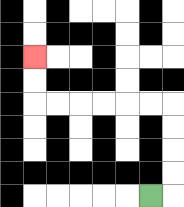{'start': '[6, 8]', 'end': '[1, 2]', 'path_directions': 'R,U,U,U,U,L,L,L,L,L,L,U,U', 'path_coordinates': '[[6, 8], [7, 8], [7, 7], [7, 6], [7, 5], [7, 4], [6, 4], [5, 4], [4, 4], [3, 4], [2, 4], [1, 4], [1, 3], [1, 2]]'}